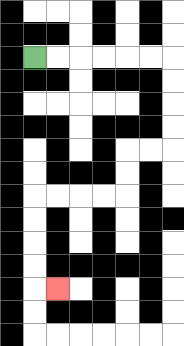{'start': '[1, 2]', 'end': '[2, 12]', 'path_directions': 'R,R,R,R,R,R,D,D,D,D,L,L,D,D,L,L,L,L,D,D,D,D,R', 'path_coordinates': '[[1, 2], [2, 2], [3, 2], [4, 2], [5, 2], [6, 2], [7, 2], [7, 3], [7, 4], [7, 5], [7, 6], [6, 6], [5, 6], [5, 7], [5, 8], [4, 8], [3, 8], [2, 8], [1, 8], [1, 9], [1, 10], [1, 11], [1, 12], [2, 12]]'}